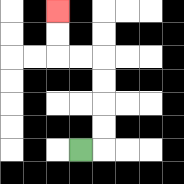{'start': '[3, 6]', 'end': '[2, 0]', 'path_directions': 'R,U,U,U,U,L,L,U,U', 'path_coordinates': '[[3, 6], [4, 6], [4, 5], [4, 4], [4, 3], [4, 2], [3, 2], [2, 2], [2, 1], [2, 0]]'}